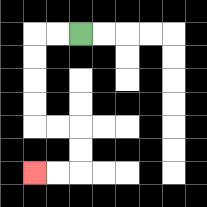{'start': '[3, 1]', 'end': '[1, 7]', 'path_directions': 'L,L,D,D,D,D,R,R,D,D,L,L', 'path_coordinates': '[[3, 1], [2, 1], [1, 1], [1, 2], [1, 3], [1, 4], [1, 5], [2, 5], [3, 5], [3, 6], [3, 7], [2, 7], [1, 7]]'}